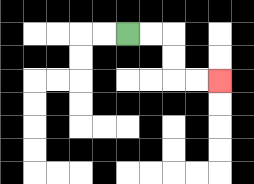{'start': '[5, 1]', 'end': '[9, 3]', 'path_directions': 'R,R,D,D,R,R', 'path_coordinates': '[[5, 1], [6, 1], [7, 1], [7, 2], [7, 3], [8, 3], [9, 3]]'}